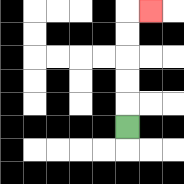{'start': '[5, 5]', 'end': '[6, 0]', 'path_directions': 'U,U,U,U,U,R', 'path_coordinates': '[[5, 5], [5, 4], [5, 3], [5, 2], [5, 1], [5, 0], [6, 0]]'}